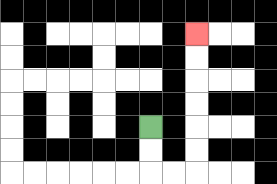{'start': '[6, 5]', 'end': '[8, 1]', 'path_directions': 'D,D,R,R,U,U,U,U,U,U', 'path_coordinates': '[[6, 5], [6, 6], [6, 7], [7, 7], [8, 7], [8, 6], [8, 5], [8, 4], [8, 3], [8, 2], [8, 1]]'}